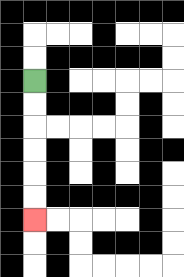{'start': '[1, 3]', 'end': '[1, 9]', 'path_directions': 'D,D,D,D,D,D', 'path_coordinates': '[[1, 3], [1, 4], [1, 5], [1, 6], [1, 7], [1, 8], [1, 9]]'}